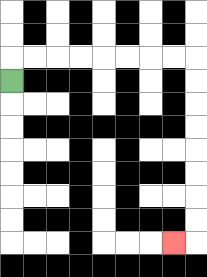{'start': '[0, 3]', 'end': '[7, 10]', 'path_directions': 'U,R,R,R,R,R,R,R,R,D,D,D,D,D,D,D,D,L', 'path_coordinates': '[[0, 3], [0, 2], [1, 2], [2, 2], [3, 2], [4, 2], [5, 2], [6, 2], [7, 2], [8, 2], [8, 3], [8, 4], [8, 5], [8, 6], [8, 7], [8, 8], [8, 9], [8, 10], [7, 10]]'}